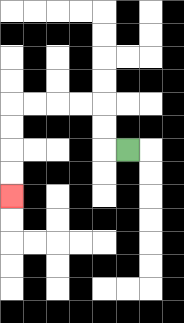{'start': '[5, 6]', 'end': '[0, 8]', 'path_directions': 'L,U,U,L,L,L,L,D,D,D,D', 'path_coordinates': '[[5, 6], [4, 6], [4, 5], [4, 4], [3, 4], [2, 4], [1, 4], [0, 4], [0, 5], [0, 6], [0, 7], [0, 8]]'}